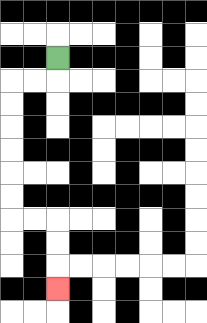{'start': '[2, 2]', 'end': '[2, 12]', 'path_directions': 'D,L,L,D,D,D,D,D,D,R,R,D,D,D', 'path_coordinates': '[[2, 2], [2, 3], [1, 3], [0, 3], [0, 4], [0, 5], [0, 6], [0, 7], [0, 8], [0, 9], [1, 9], [2, 9], [2, 10], [2, 11], [2, 12]]'}